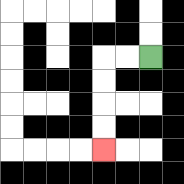{'start': '[6, 2]', 'end': '[4, 6]', 'path_directions': 'L,L,D,D,D,D', 'path_coordinates': '[[6, 2], [5, 2], [4, 2], [4, 3], [4, 4], [4, 5], [4, 6]]'}